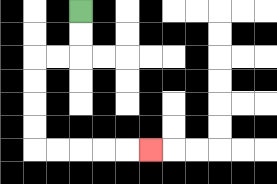{'start': '[3, 0]', 'end': '[6, 6]', 'path_directions': 'D,D,L,L,D,D,D,D,R,R,R,R,R', 'path_coordinates': '[[3, 0], [3, 1], [3, 2], [2, 2], [1, 2], [1, 3], [1, 4], [1, 5], [1, 6], [2, 6], [3, 6], [4, 6], [5, 6], [6, 6]]'}